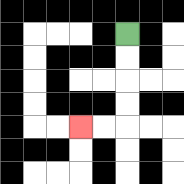{'start': '[5, 1]', 'end': '[3, 5]', 'path_directions': 'D,D,D,D,L,L', 'path_coordinates': '[[5, 1], [5, 2], [5, 3], [5, 4], [5, 5], [4, 5], [3, 5]]'}